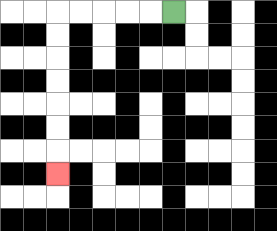{'start': '[7, 0]', 'end': '[2, 7]', 'path_directions': 'L,L,L,L,L,D,D,D,D,D,D,D', 'path_coordinates': '[[7, 0], [6, 0], [5, 0], [4, 0], [3, 0], [2, 0], [2, 1], [2, 2], [2, 3], [2, 4], [2, 5], [2, 6], [2, 7]]'}